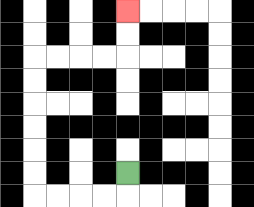{'start': '[5, 7]', 'end': '[5, 0]', 'path_directions': 'D,L,L,L,L,U,U,U,U,U,U,R,R,R,R,U,U', 'path_coordinates': '[[5, 7], [5, 8], [4, 8], [3, 8], [2, 8], [1, 8], [1, 7], [1, 6], [1, 5], [1, 4], [1, 3], [1, 2], [2, 2], [3, 2], [4, 2], [5, 2], [5, 1], [5, 0]]'}